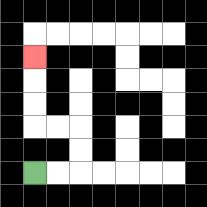{'start': '[1, 7]', 'end': '[1, 2]', 'path_directions': 'R,R,U,U,L,L,U,U,U', 'path_coordinates': '[[1, 7], [2, 7], [3, 7], [3, 6], [3, 5], [2, 5], [1, 5], [1, 4], [1, 3], [1, 2]]'}